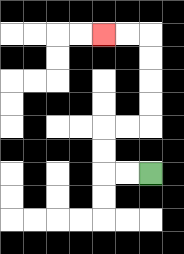{'start': '[6, 7]', 'end': '[4, 1]', 'path_directions': 'L,L,U,U,R,R,U,U,U,U,L,L', 'path_coordinates': '[[6, 7], [5, 7], [4, 7], [4, 6], [4, 5], [5, 5], [6, 5], [6, 4], [6, 3], [6, 2], [6, 1], [5, 1], [4, 1]]'}